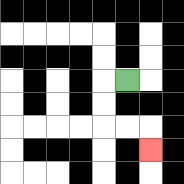{'start': '[5, 3]', 'end': '[6, 6]', 'path_directions': 'L,D,D,R,R,D', 'path_coordinates': '[[5, 3], [4, 3], [4, 4], [4, 5], [5, 5], [6, 5], [6, 6]]'}